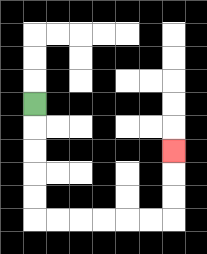{'start': '[1, 4]', 'end': '[7, 6]', 'path_directions': 'D,D,D,D,D,R,R,R,R,R,R,U,U,U', 'path_coordinates': '[[1, 4], [1, 5], [1, 6], [1, 7], [1, 8], [1, 9], [2, 9], [3, 9], [4, 9], [5, 9], [6, 9], [7, 9], [7, 8], [7, 7], [7, 6]]'}